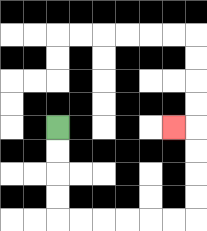{'start': '[2, 5]', 'end': '[7, 5]', 'path_directions': 'D,D,D,D,R,R,R,R,R,R,U,U,U,U,L', 'path_coordinates': '[[2, 5], [2, 6], [2, 7], [2, 8], [2, 9], [3, 9], [4, 9], [5, 9], [6, 9], [7, 9], [8, 9], [8, 8], [8, 7], [8, 6], [8, 5], [7, 5]]'}